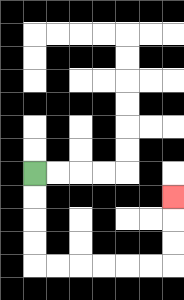{'start': '[1, 7]', 'end': '[7, 8]', 'path_directions': 'D,D,D,D,R,R,R,R,R,R,U,U,U', 'path_coordinates': '[[1, 7], [1, 8], [1, 9], [1, 10], [1, 11], [2, 11], [3, 11], [4, 11], [5, 11], [6, 11], [7, 11], [7, 10], [7, 9], [7, 8]]'}